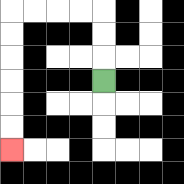{'start': '[4, 3]', 'end': '[0, 6]', 'path_directions': 'U,U,U,L,L,L,L,D,D,D,D,D,D', 'path_coordinates': '[[4, 3], [4, 2], [4, 1], [4, 0], [3, 0], [2, 0], [1, 0], [0, 0], [0, 1], [0, 2], [0, 3], [0, 4], [0, 5], [0, 6]]'}